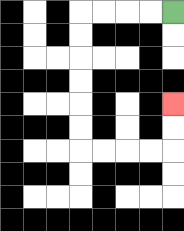{'start': '[7, 0]', 'end': '[7, 4]', 'path_directions': 'L,L,L,L,D,D,D,D,D,D,R,R,R,R,U,U', 'path_coordinates': '[[7, 0], [6, 0], [5, 0], [4, 0], [3, 0], [3, 1], [3, 2], [3, 3], [3, 4], [3, 5], [3, 6], [4, 6], [5, 6], [6, 6], [7, 6], [7, 5], [7, 4]]'}